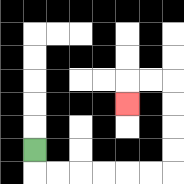{'start': '[1, 6]', 'end': '[5, 4]', 'path_directions': 'D,R,R,R,R,R,R,U,U,U,U,L,L,D', 'path_coordinates': '[[1, 6], [1, 7], [2, 7], [3, 7], [4, 7], [5, 7], [6, 7], [7, 7], [7, 6], [7, 5], [7, 4], [7, 3], [6, 3], [5, 3], [5, 4]]'}